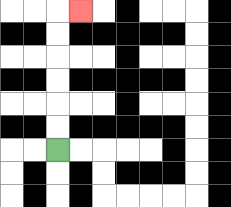{'start': '[2, 6]', 'end': '[3, 0]', 'path_directions': 'U,U,U,U,U,U,R', 'path_coordinates': '[[2, 6], [2, 5], [2, 4], [2, 3], [2, 2], [2, 1], [2, 0], [3, 0]]'}